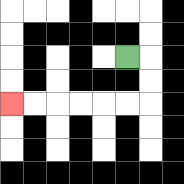{'start': '[5, 2]', 'end': '[0, 4]', 'path_directions': 'R,D,D,L,L,L,L,L,L', 'path_coordinates': '[[5, 2], [6, 2], [6, 3], [6, 4], [5, 4], [4, 4], [3, 4], [2, 4], [1, 4], [0, 4]]'}